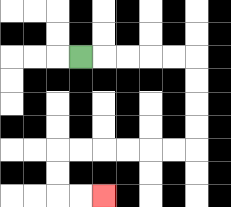{'start': '[3, 2]', 'end': '[4, 8]', 'path_directions': 'R,R,R,R,R,D,D,D,D,L,L,L,L,L,L,D,D,R,R', 'path_coordinates': '[[3, 2], [4, 2], [5, 2], [6, 2], [7, 2], [8, 2], [8, 3], [8, 4], [8, 5], [8, 6], [7, 6], [6, 6], [5, 6], [4, 6], [3, 6], [2, 6], [2, 7], [2, 8], [3, 8], [4, 8]]'}